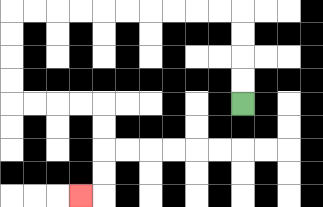{'start': '[10, 4]', 'end': '[3, 8]', 'path_directions': 'U,U,U,U,L,L,L,L,L,L,L,L,L,L,D,D,D,D,R,R,R,R,D,D,D,D,L', 'path_coordinates': '[[10, 4], [10, 3], [10, 2], [10, 1], [10, 0], [9, 0], [8, 0], [7, 0], [6, 0], [5, 0], [4, 0], [3, 0], [2, 0], [1, 0], [0, 0], [0, 1], [0, 2], [0, 3], [0, 4], [1, 4], [2, 4], [3, 4], [4, 4], [4, 5], [4, 6], [4, 7], [4, 8], [3, 8]]'}